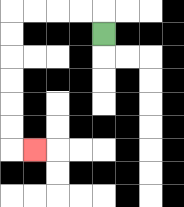{'start': '[4, 1]', 'end': '[1, 6]', 'path_directions': 'U,L,L,L,L,D,D,D,D,D,D,R', 'path_coordinates': '[[4, 1], [4, 0], [3, 0], [2, 0], [1, 0], [0, 0], [0, 1], [0, 2], [0, 3], [0, 4], [0, 5], [0, 6], [1, 6]]'}